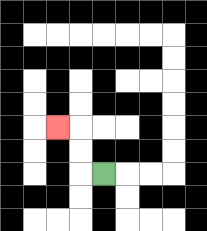{'start': '[4, 7]', 'end': '[2, 5]', 'path_directions': 'L,U,U,L', 'path_coordinates': '[[4, 7], [3, 7], [3, 6], [3, 5], [2, 5]]'}